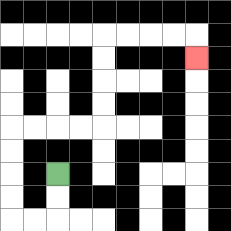{'start': '[2, 7]', 'end': '[8, 2]', 'path_directions': 'D,D,L,L,U,U,U,U,R,R,R,R,U,U,U,U,R,R,R,R,D', 'path_coordinates': '[[2, 7], [2, 8], [2, 9], [1, 9], [0, 9], [0, 8], [0, 7], [0, 6], [0, 5], [1, 5], [2, 5], [3, 5], [4, 5], [4, 4], [4, 3], [4, 2], [4, 1], [5, 1], [6, 1], [7, 1], [8, 1], [8, 2]]'}